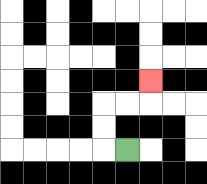{'start': '[5, 6]', 'end': '[6, 3]', 'path_directions': 'L,U,U,R,R,U', 'path_coordinates': '[[5, 6], [4, 6], [4, 5], [4, 4], [5, 4], [6, 4], [6, 3]]'}